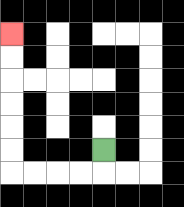{'start': '[4, 6]', 'end': '[0, 1]', 'path_directions': 'D,L,L,L,L,U,U,U,U,U,U', 'path_coordinates': '[[4, 6], [4, 7], [3, 7], [2, 7], [1, 7], [0, 7], [0, 6], [0, 5], [0, 4], [0, 3], [0, 2], [0, 1]]'}